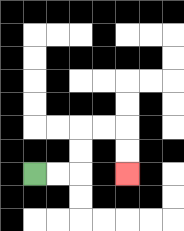{'start': '[1, 7]', 'end': '[5, 7]', 'path_directions': 'R,R,U,U,R,R,D,D', 'path_coordinates': '[[1, 7], [2, 7], [3, 7], [3, 6], [3, 5], [4, 5], [5, 5], [5, 6], [5, 7]]'}